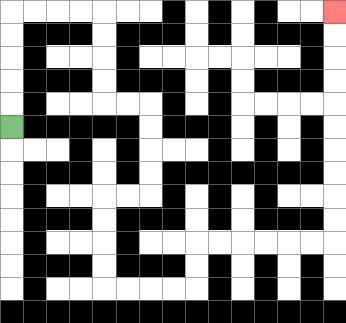{'start': '[0, 5]', 'end': '[14, 0]', 'path_directions': 'U,U,U,U,U,R,R,R,R,D,D,D,D,R,R,D,D,D,D,L,L,D,D,D,D,R,R,R,R,U,U,R,R,R,R,R,R,U,U,U,U,U,U,U,U,U,U', 'path_coordinates': '[[0, 5], [0, 4], [0, 3], [0, 2], [0, 1], [0, 0], [1, 0], [2, 0], [3, 0], [4, 0], [4, 1], [4, 2], [4, 3], [4, 4], [5, 4], [6, 4], [6, 5], [6, 6], [6, 7], [6, 8], [5, 8], [4, 8], [4, 9], [4, 10], [4, 11], [4, 12], [5, 12], [6, 12], [7, 12], [8, 12], [8, 11], [8, 10], [9, 10], [10, 10], [11, 10], [12, 10], [13, 10], [14, 10], [14, 9], [14, 8], [14, 7], [14, 6], [14, 5], [14, 4], [14, 3], [14, 2], [14, 1], [14, 0]]'}